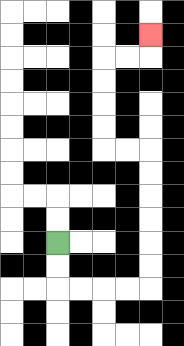{'start': '[2, 10]', 'end': '[6, 1]', 'path_directions': 'D,D,R,R,R,R,U,U,U,U,U,U,L,L,U,U,U,U,R,R,U', 'path_coordinates': '[[2, 10], [2, 11], [2, 12], [3, 12], [4, 12], [5, 12], [6, 12], [6, 11], [6, 10], [6, 9], [6, 8], [6, 7], [6, 6], [5, 6], [4, 6], [4, 5], [4, 4], [4, 3], [4, 2], [5, 2], [6, 2], [6, 1]]'}